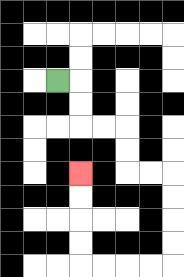{'start': '[2, 3]', 'end': '[3, 7]', 'path_directions': 'R,D,D,R,R,D,D,R,R,D,D,D,D,L,L,L,L,U,U,U,U', 'path_coordinates': '[[2, 3], [3, 3], [3, 4], [3, 5], [4, 5], [5, 5], [5, 6], [5, 7], [6, 7], [7, 7], [7, 8], [7, 9], [7, 10], [7, 11], [6, 11], [5, 11], [4, 11], [3, 11], [3, 10], [3, 9], [3, 8], [3, 7]]'}